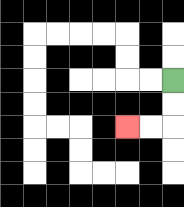{'start': '[7, 3]', 'end': '[5, 5]', 'path_directions': 'D,D,L,L', 'path_coordinates': '[[7, 3], [7, 4], [7, 5], [6, 5], [5, 5]]'}